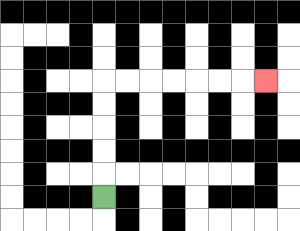{'start': '[4, 8]', 'end': '[11, 3]', 'path_directions': 'U,U,U,U,U,R,R,R,R,R,R,R', 'path_coordinates': '[[4, 8], [4, 7], [4, 6], [4, 5], [4, 4], [4, 3], [5, 3], [6, 3], [7, 3], [8, 3], [9, 3], [10, 3], [11, 3]]'}